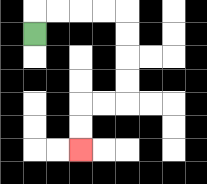{'start': '[1, 1]', 'end': '[3, 6]', 'path_directions': 'U,R,R,R,R,D,D,D,D,L,L,D,D', 'path_coordinates': '[[1, 1], [1, 0], [2, 0], [3, 0], [4, 0], [5, 0], [5, 1], [5, 2], [5, 3], [5, 4], [4, 4], [3, 4], [3, 5], [3, 6]]'}